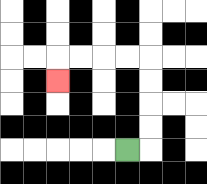{'start': '[5, 6]', 'end': '[2, 3]', 'path_directions': 'R,U,U,U,U,L,L,L,L,D', 'path_coordinates': '[[5, 6], [6, 6], [6, 5], [6, 4], [6, 3], [6, 2], [5, 2], [4, 2], [3, 2], [2, 2], [2, 3]]'}